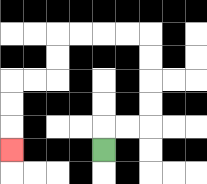{'start': '[4, 6]', 'end': '[0, 6]', 'path_directions': 'U,R,R,U,U,U,U,L,L,L,L,D,D,L,L,D,D,D', 'path_coordinates': '[[4, 6], [4, 5], [5, 5], [6, 5], [6, 4], [6, 3], [6, 2], [6, 1], [5, 1], [4, 1], [3, 1], [2, 1], [2, 2], [2, 3], [1, 3], [0, 3], [0, 4], [0, 5], [0, 6]]'}